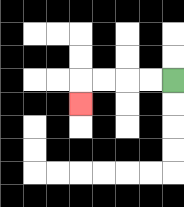{'start': '[7, 3]', 'end': '[3, 4]', 'path_directions': 'L,L,L,L,D', 'path_coordinates': '[[7, 3], [6, 3], [5, 3], [4, 3], [3, 3], [3, 4]]'}